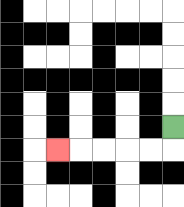{'start': '[7, 5]', 'end': '[2, 6]', 'path_directions': 'D,L,L,L,L,L', 'path_coordinates': '[[7, 5], [7, 6], [6, 6], [5, 6], [4, 6], [3, 6], [2, 6]]'}